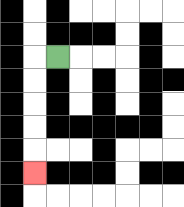{'start': '[2, 2]', 'end': '[1, 7]', 'path_directions': 'L,D,D,D,D,D', 'path_coordinates': '[[2, 2], [1, 2], [1, 3], [1, 4], [1, 5], [1, 6], [1, 7]]'}